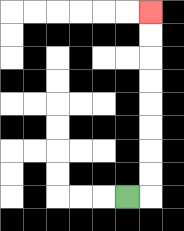{'start': '[5, 8]', 'end': '[6, 0]', 'path_directions': 'R,U,U,U,U,U,U,U,U', 'path_coordinates': '[[5, 8], [6, 8], [6, 7], [6, 6], [6, 5], [6, 4], [6, 3], [6, 2], [6, 1], [6, 0]]'}